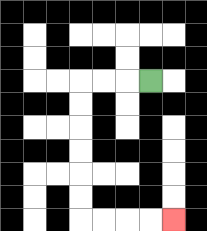{'start': '[6, 3]', 'end': '[7, 9]', 'path_directions': 'L,L,L,D,D,D,D,D,D,R,R,R,R', 'path_coordinates': '[[6, 3], [5, 3], [4, 3], [3, 3], [3, 4], [3, 5], [3, 6], [3, 7], [3, 8], [3, 9], [4, 9], [5, 9], [6, 9], [7, 9]]'}